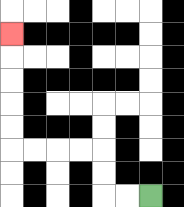{'start': '[6, 8]', 'end': '[0, 1]', 'path_directions': 'L,L,U,U,L,L,L,L,U,U,U,U,U', 'path_coordinates': '[[6, 8], [5, 8], [4, 8], [4, 7], [4, 6], [3, 6], [2, 6], [1, 6], [0, 6], [0, 5], [0, 4], [0, 3], [0, 2], [0, 1]]'}